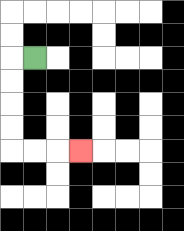{'start': '[1, 2]', 'end': '[3, 6]', 'path_directions': 'L,D,D,D,D,R,R,R', 'path_coordinates': '[[1, 2], [0, 2], [0, 3], [0, 4], [0, 5], [0, 6], [1, 6], [2, 6], [3, 6]]'}